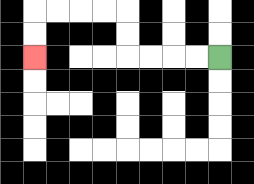{'start': '[9, 2]', 'end': '[1, 2]', 'path_directions': 'L,L,L,L,U,U,L,L,L,L,D,D', 'path_coordinates': '[[9, 2], [8, 2], [7, 2], [6, 2], [5, 2], [5, 1], [5, 0], [4, 0], [3, 0], [2, 0], [1, 0], [1, 1], [1, 2]]'}